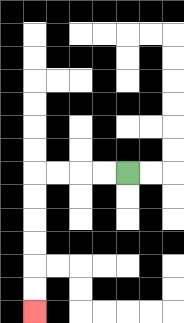{'start': '[5, 7]', 'end': '[1, 13]', 'path_directions': 'L,L,L,L,D,D,D,D,D,D', 'path_coordinates': '[[5, 7], [4, 7], [3, 7], [2, 7], [1, 7], [1, 8], [1, 9], [1, 10], [1, 11], [1, 12], [1, 13]]'}